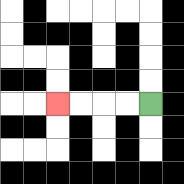{'start': '[6, 4]', 'end': '[2, 4]', 'path_directions': 'L,L,L,L', 'path_coordinates': '[[6, 4], [5, 4], [4, 4], [3, 4], [2, 4]]'}